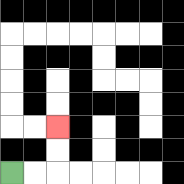{'start': '[0, 7]', 'end': '[2, 5]', 'path_directions': 'R,R,U,U', 'path_coordinates': '[[0, 7], [1, 7], [2, 7], [2, 6], [2, 5]]'}